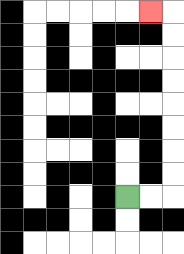{'start': '[5, 8]', 'end': '[6, 0]', 'path_directions': 'R,R,U,U,U,U,U,U,U,U,L', 'path_coordinates': '[[5, 8], [6, 8], [7, 8], [7, 7], [7, 6], [7, 5], [7, 4], [7, 3], [7, 2], [7, 1], [7, 0], [6, 0]]'}